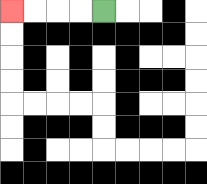{'start': '[4, 0]', 'end': '[0, 0]', 'path_directions': 'L,L,L,L', 'path_coordinates': '[[4, 0], [3, 0], [2, 0], [1, 0], [0, 0]]'}